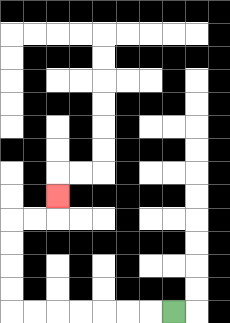{'start': '[7, 13]', 'end': '[2, 8]', 'path_directions': 'L,L,L,L,L,L,L,U,U,U,U,R,R,U', 'path_coordinates': '[[7, 13], [6, 13], [5, 13], [4, 13], [3, 13], [2, 13], [1, 13], [0, 13], [0, 12], [0, 11], [0, 10], [0, 9], [1, 9], [2, 9], [2, 8]]'}